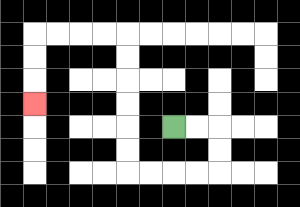{'start': '[7, 5]', 'end': '[1, 4]', 'path_directions': 'R,R,D,D,L,L,L,L,U,U,U,U,U,U,L,L,L,L,D,D,D', 'path_coordinates': '[[7, 5], [8, 5], [9, 5], [9, 6], [9, 7], [8, 7], [7, 7], [6, 7], [5, 7], [5, 6], [5, 5], [5, 4], [5, 3], [5, 2], [5, 1], [4, 1], [3, 1], [2, 1], [1, 1], [1, 2], [1, 3], [1, 4]]'}